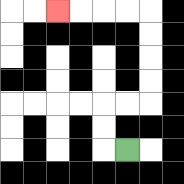{'start': '[5, 6]', 'end': '[2, 0]', 'path_directions': 'L,U,U,R,R,U,U,U,U,L,L,L,L', 'path_coordinates': '[[5, 6], [4, 6], [4, 5], [4, 4], [5, 4], [6, 4], [6, 3], [6, 2], [6, 1], [6, 0], [5, 0], [4, 0], [3, 0], [2, 0]]'}